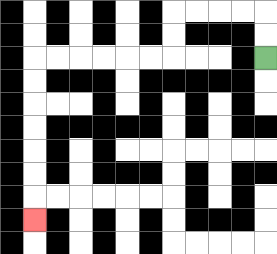{'start': '[11, 2]', 'end': '[1, 9]', 'path_directions': 'U,U,L,L,L,L,D,D,L,L,L,L,L,L,D,D,D,D,D,D,D', 'path_coordinates': '[[11, 2], [11, 1], [11, 0], [10, 0], [9, 0], [8, 0], [7, 0], [7, 1], [7, 2], [6, 2], [5, 2], [4, 2], [3, 2], [2, 2], [1, 2], [1, 3], [1, 4], [1, 5], [1, 6], [1, 7], [1, 8], [1, 9]]'}